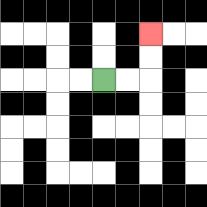{'start': '[4, 3]', 'end': '[6, 1]', 'path_directions': 'R,R,U,U', 'path_coordinates': '[[4, 3], [5, 3], [6, 3], [6, 2], [6, 1]]'}